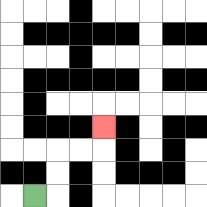{'start': '[1, 8]', 'end': '[4, 5]', 'path_directions': 'R,U,U,R,R,U', 'path_coordinates': '[[1, 8], [2, 8], [2, 7], [2, 6], [3, 6], [4, 6], [4, 5]]'}